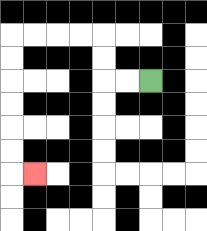{'start': '[6, 3]', 'end': '[1, 7]', 'path_directions': 'L,L,U,U,L,L,L,L,D,D,D,D,D,D,R', 'path_coordinates': '[[6, 3], [5, 3], [4, 3], [4, 2], [4, 1], [3, 1], [2, 1], [1, 1], [0, 1], [0, 2], [0, 3], [0, 4], [0, 5], [0, 6], [0, 7], [1, 7]]'}